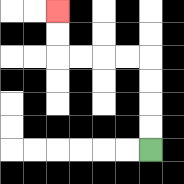{'start': '[6, 6]', 'end': '[2, 0]', 'path_directions': 'U,U,U,U,L,L,L,L,U,U', 'path_coordinates': '[[6, 6], [6, 5], [6, 4], [6, 3], [6, 2], [5, 2], [4, 2], [3, 2], [2, 2], [2, 1], [2, 0]]'}